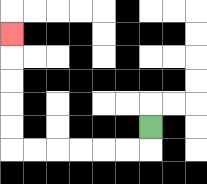{'start': '[6, 5]', 'end': '[0, 1]', 'path_directions': 'D,L,L,L,L,L,L,U,U,U,U,U', 'path_coordinates': '[[6, 5], [6, 6], [5, 6], [4, 6], [3, 6], [2, 6], [1, 6], [0, 6], [0, 5], [0, 4], [0, 3], [0, 2], [0, 1]]'}